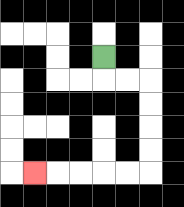{'start': '[4, 2]', 'end': '[1, 7]', 'path_directions': 'D,R,R,D,D,D,D,L,L,L,L,L', 'path_coordinates': '[[4, 2], [4, 3], [5, 3], [6, 3], [6, 4], [6, 5], [6, 6], [6, 7], [5, 7], [4, 7], [3, 7], [2, 7], [1, 7]]'}